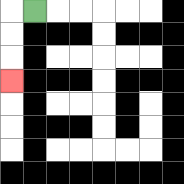{'start': '[1, 0]', 'end': '[0, 3]', 'path_directions': 'L,D,D,D', 'path_coordinates': '[[1, 0], [0, 0], [0, 1], [0, 2], [0, 3]]'}